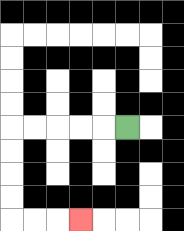{'start': '[5, 5]', 'end': '[3, 9]', 'path_directions': 'L,L,L,L,L,D,D,D,D,R,R,R', 'path_coordinates': '[[5, 5], [4, 5], [3, 5], [2, 5], [1, 5], [0, 5], [0, 6], [0, 7], [0, 8], [0, 9], [1, 9], [2, 9], [3, 9]]'}